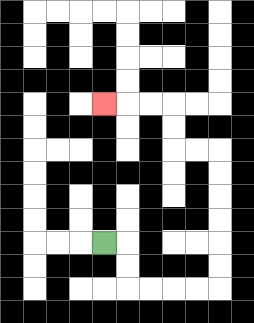{'start': '[4, 10]', 'end': '[4, 4]', 'path_directions': 'R,D,D,R,R,R,R,U,U,U,U,U,U,L,L,U,U,L,L,L', 'path_coordinates': '[[4, 10], [5, 10], [5, 11], [5, 12], [6, 12], [7, 12], [8, 12], [9, 12], [9, 11], [9, 10], [9, 9], [9, 8], [9, 7], [9, 6], [8, 6], [7, 6], [7, 5], [7, 4], [6, 4], [5, 4], [4, 4]]'}